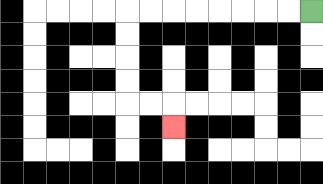{'start': '[13, 0]', 'end': '[7, 5]', 'path_directions': 'L,L,L,L,L,L,L,L,D,D,D,D,R,R,D', 'path_coordinates': '[[13, 0], [12, 0], [11, 0], [10, 0], [9, 0], [8, 0], [7, 0], [6, 0], [5, 0], [5, 1], [5, 2], [5, 3], [5, 4], [6, 4], [7, 4], [7, 5]]'}